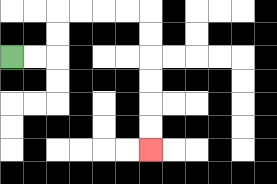{'start': '[0, 2]', 'end': '[6, 6]', 'path_directions': 'R,R,U,U,R,R,R,R,D,D,D,D,D,D', 'path_coordinates': '[[0, 2], [1, 2], [2, 2], [2, 1], [2, 0], [3, 0], [4, 0], [5, 0], [6, 0], [6, 1], [6, 2], [6, 3], [6, 4], [6, 5], [6, 6]]'}